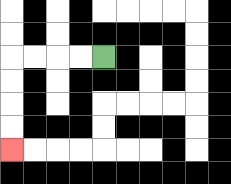{'start': '[4, 2]', 'end': '[0, 6]', 'path_directions': 'L,L,L,L,D,D,D,D', 'path_coordinates': '[[4, 2], [3, 2], [2, 2], [1, 2], [0, 2], [0, 3], [0, 4], [0, 5], [0, 6]]'}